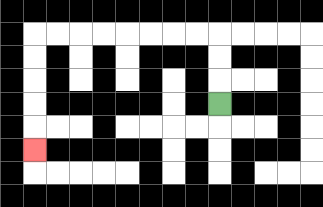{'start': '[9, 4]', 'end': '[1, 6]', 'path_directions': 'U,U,U,L,L,L,L,L,L,L,L,D,D,D,D,D', 'path_coordinates': '[[9, 4], [9, 3], [9, 2], [9, 1], [8, 1], [7, 1], [6, 1], [5, 1], [4, 1], [3, 1], [2, 1], [1, 1], [1, 2], [1, 3], [1, 4], [1, 5], [1, 6]]'}